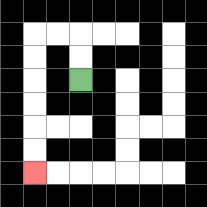{'start': '[3, 3]', 'end': '[1, 7]', 'path_directions': 'U,U,L,L,D,D,D,D,D,D', 'path_coordinates': '[[3, 3], [3, 2], [3, 1], [2, 1], [1, 1], [1, 2], [1, 3], [1, 4], [1, 5], [1, 6], [1, 7]]'}